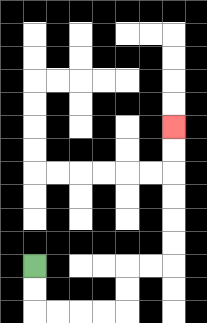{'start': '[1, 11]', 'end': '[7, 5]', 'path_directions': 'D,D,R,R,R,R,U,U,R,R,U,U,U,U,U,U', 'path_coordinates': '[[1, 11], [1, 12], [1, 13], [2, 13], [3, 13], [4, 13], [5, 13], [5, 12], [5, 11], [6, 11], [7, 11], [7, 10], [7, 9], [7, 8], [7, 7], [7, 6], [7, 5]]'}